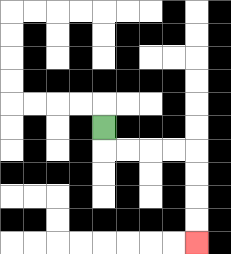{'start': '[4, 5]', 'end': '[8, 10]', 'path_directions': 'D,R,R,R,R,D,D,D,D', 'path_coordinates': '[[4, 5], [4, 6], [5, 6], [6, 6], [7, 6], [8, 6], [8, 7], [8, 8], [8, 9], [8, 10]]'}